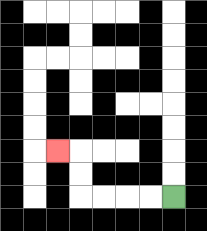{'start': '[7, 8]', 'end': '[2, 6]', 'path_directions': 'L,L,L,L,U,U,L', 'path_coordinates': '[[7, 8], [6, 8], [5, 8], [4, 8], [3, 8], [3, 7], [3, 6], [2, 6]]'}